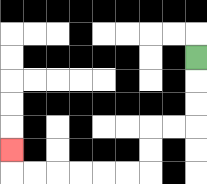{'start': '[8, 2]', 'end': '[0, 6]', 'path_directions': 'D,D,D,L,L,D,D,L,L,L,L,L,L,U', 'path_coordinates': '[[8, 2], [8, 3], [8, 4], [8, 5], [7, 5], [6, 5], [6, 6], [6, 7], [5, 7], [4, 7], [3, 7], [2, 7], [1, 7], [0, 7], [0, 6]]'}